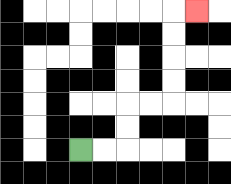{'start': '[3, 6]', 'end': '[8, 0]', 'path_directions': 'R,R,U,U,R,R,U,U,U,U,R', 'path_coordinates': '[[3, 6], [4, 6], [5, 6], [5, 5], [5, 4], [6, 4], [7, 4], [7, 3], [7, 2], [7, 1], [7, 0], [8, 0]]'}